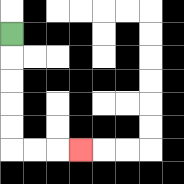{'start': '[0, 1]', 'end': '[3, 6]', 'path_directions': 'D,D,D,D,D,R,R,R', 'path_coordinates': '[[0, 1], [0, 2], [0, 3], [0, 4], [0, 5], [0, 6], [1, 6], [2, 6], [3, 6]]'}